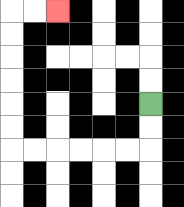{'start': '[6, 4]', 'end': '[2, 0]', 'path_directions': 'D,D,L,L,L,L,L,L,U,U,U,U,U,U,R,R', 'path_coordinates': '[[6, 4], [6, 5], [6, 6], [5, 6], [4, 6], [3, 6], [2, 6], [1, 6], [0, 6], [0, 5], [0, 4], [0, 3], [0, 2], [0, 1], [0, 0], [1, 0], [2, 0]]'}